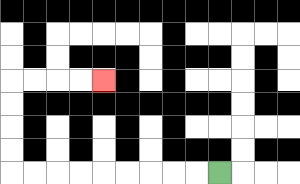{'start': '[9, 7]', 'end': '[4, 3]', 'path_directions': 'L,L,L,L,L,L,L,L,L,U,U,U,U,R,R,R,R', 'path_coordinates': '[[9, 7], [8, 7], [7, 7], [6, 7], [5, 7], [4, 7], [3, 7], [2, 7], [1, 7], [0, 7], [0, 6], [0, 5], [0, 4], [0, 3], [1, 3], [2, 3], [3, 3], [4, 3]]'}